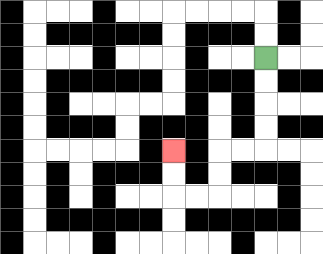{'start': '[11, 2]', 'end': '[7, 6]', 'path_directions': 'D,D,D,D,L,L,D,D,L,L,U,U', 'path_coordinates': '[[11, 2], [11, 3], [11, 4], [11, 5], [11, 6], [10, 6], [9, 6], [9, 7], [9, 8], [8, 8], [7, 8], [7, 7], [7, 6]]'}